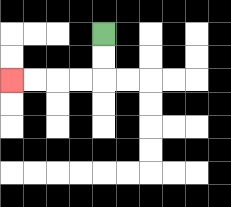{'start': '[4, 1]', 'end': '[0, 3]', 'path_directions': 'D,D,L,L,L,L', 'path_coordinates': '[[4, 1], [4, 2], [4, 3], [3, 3], [2, 3], [1, 3], [0, 3]]'}